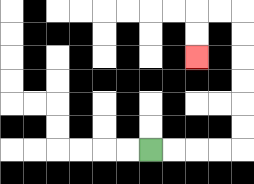{'start': '[6, 6]', 'end': '[8, 2]', 'path_directions': 'R,R,R,R,U,U,U,U,U,U,L,L,D,D', 'path_coordinates': '[[6, 6], [7, 6], [8, 6], [9, 6], [10, 6], [10, 5], [10, 4], [10, 3], [10, 2], [10, 1], [10, 0], [9, 0], [8, 0], [8, 1], [8, 2]]'}